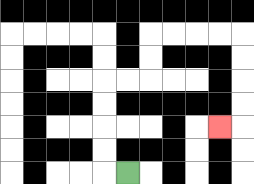{'start': '[5, 7]', 'end': '[9, 5]', 'path_directions': 'L,U,U,U,U,R,R,U,U,R,R,R,R,D,D,D,D,L', 'path_coordinates': '[[5, 7], [4, 7], [4, 6], [4, 5], [4, 4], [4, 3], [5, 3], [6, 3], [6, 2], [6, 1], [7, 1], [8, 1], [9, 1], [10, 1], [10, 2], [10, 3], [10, 4], [10, 5], [9, 5]]'}